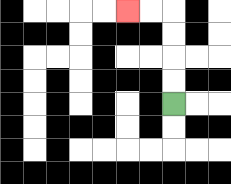{'start': '[7, 4]', 'end': '[5, 0]', 'path_directions': 'U,U,U,U,L,L', 'path_coordinates': '[[7, 4], [7, 3], [7, 2], [7, 1], [7, 0], [6, 0], [5, 0]]'}